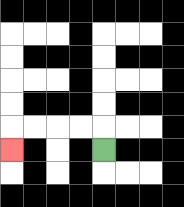{'start': '[4, 6]', 'end': '[0, 6]', 'path_directions': 'U,L,L,L,L,D', 'path_coordinates': '[[4, 6], [4, 5], [3, 5], [2, 5], [1, 5], [0, 5], [0, 6]]'}